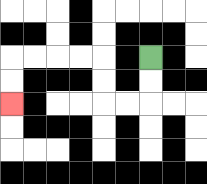{'start': '[6, 2]', 'end': '[0, 4]', 'path_directions': 'D,D,L,L,U,U,L,L,L,L,D,D', 'path_coordinates': '[[6, 2], [6, 3], [6, 4], [5, 4], [4, 4], [4, 3], [4, 2], [3, 2], [2, 2], [1, 2], [0, 2], [0, 3], [0, 4]]'}